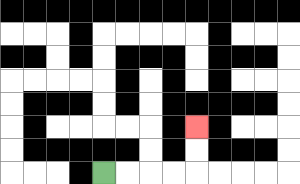{'start': '[4, 7]', 'end': '[8, 5]', 'path_directions': 'R,R,R,R,U,U', 'path_coordinates': '[[4, 7], [5, 7], [6, 7], [7, 7], [8, 7], [8, 6], [8, 5]]'}